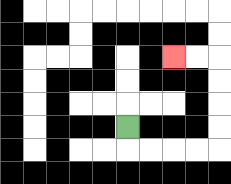{'start': '[5, 5]', 'end': '[7, 2]', 'path_directions': 'D,R,R,R,R,U,U,U,U,L,L', 'path_coordinates': '[[5, 5], [5, 6], [6, 6], [7, 6], [8, 6], [9, 6], [9, 5], [9, 4], [9, 3], [9, 2], [8, 2], [7, 2]]'}